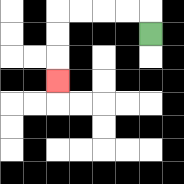{'start': '[6, 1]', 'end': '[2, 3]', 'path_directions': 'U,L,L,L,L,D,D,D', 'path_coordinates': '[[6, 1], [6, 0], [5, 0], [4, 0], [3, 0], [2, 0], [2, 1], [2, 2], [2, 3]]'}